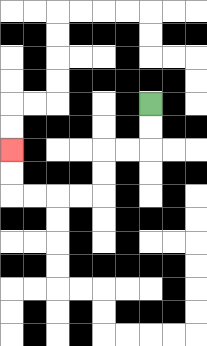{'start': '[6, 4]', 'end': '[0, 6]', 'path_directions': 'D,D,L,L,D,D,L,L,L,L,U,U', 'path_coordinates': '[[6, 4], [6, 5], [6, 6], [5, 6], [4, 6], [4, 7], [4, 8], [3, 8], [2, 8], [1, 8], [0, 8], [0, 7], [0, 6]]'}